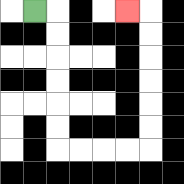{'start': '[1, 0]', 'end': '[5, 0]', 'path_directions': 'R,D,D,D,D,D,D,R,R,R,R,U,U,U,U,U,U,L', 'path_coordinates': '[[1, 0], [2, 0], [2, 1], [2, 2], [2, 3], [2, 4], [2, 5], [2, 6], [3, 6], [4, 6], [5, 6], [6, 6], [6, 5], [6, 4], [6, 3], [6, 2], [6, 1], [6, 0], [5, 0]]'}